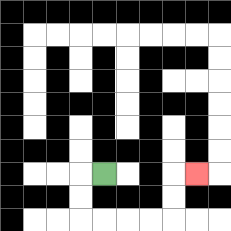{'start': '[4, 7]', 'end': '[8, 7]', 'path_directions': 'L,D,D,R,R,R,R,U,U,R', 'path_coordinates': '[[4, 7], [3, 7], [3, 8], [3, 9], [4, 9], [5, 9], [6, 9], [7, 9], [7, 8], [7, 7], [8, 7]]'}